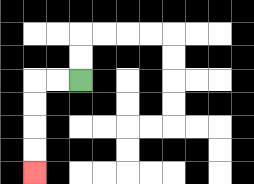{'start': '[3, 3]', 'end': '[1, 7]', 'path_directions': 'L,L,D,D,D,D', 'path_coordinates': '[[3, 3], [2, 3], [1, 3], [1, 4], [1, 5], [1, 6], [1, 7]]'}